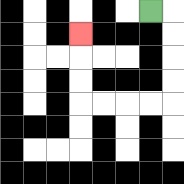{'start': '[6, 0]', 'end': '[3, 1]', 'path_directions': 'R,D,D,D,D,L,L,L,L,U,U,U', 'path_coordinates': '[[6, 0], [7, 0], [7, 1], [7, 2], [7, 3], [7, 4], [6, 4], [5, 4], [4, 4], [3, 4], [3, 3], [3, 2], [3, 1]]'}